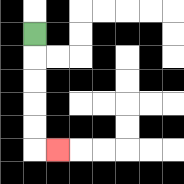{'start': '[1, 1]', 'end': '[2, 6]', 'path_directions': 'D,D,D,D,D,R', 'path_coordinates': '[[1, 1], [1, 2], [1, 3], [1, 4], [1, 5], [1, 6], [2, 6]]'}